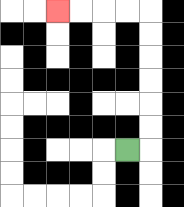{'start': '[5, 6]', 'end': '[2, 0]', 'path_directions': 'R,U,U,U,U,U,U,L,L,L,L', 'path_coordinates': '[[5, 6], [6, 6], [6, 5], [6, 4], [6, 3], [6, 2], [6, 1], [6, 0], [5, 0], [4, 0], [3, 0], [2, 0]]'}